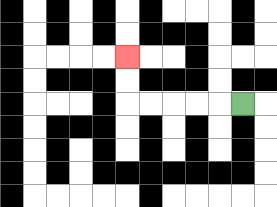{'start': '[10, 4]', 'end': '[5, 2]', 'path_directions': 'L,L,L,L,L,U,U', 'path_coordinates': '[[10, 4], [9, 4], [8, 4], [7, 4], [6, 4], [5, 4], [5, 3], [5, 2]]'}